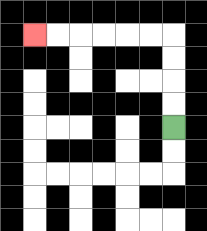{'start': '[7, 5]', 'end': '[1, 1]', 'path_directions': 'U,U,U,U,L,L,L,L,L,L', 'path_coordinates': '[[7, 5], [7, 4], [7, 3], [7, 2], [7, 1], [6, 1], [5, 1], [4, 1], [3, 1], [2, 1], [1, 1]]'}